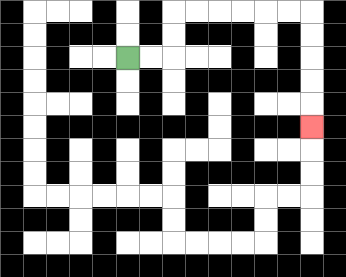{'start': '[5, 2]', 'end': '[13, 5]', 'path_directions': 'R,R,U,U,R,R,R,R,R,R,D,D,D,D,D', 'path_coordinates': '[[5, 2], [6, 2], [7, 2], [7, 1], [7, 0], [8, 0], [9, 0], [10, 0], [11, 0], [12, 0], [13, 0], [13, 1], [13, 2], [13, 3], [13, 4], [13, 5]]'}